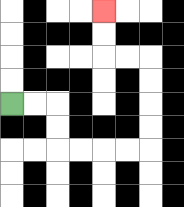{'start': '[0, 4]', 'end': '[4, 0]', 'path_directions': 'R,R,D,D,R,R,R,R,U,U,U,U,L,L,U,U', 'path_coordinates': '[[0, 4], [1, 4], [2, 4], [2, 5], [2, 6], [3, 6], [4, 6], [5, 6], [6, 6], [6, 5], [6, 4], [6, 3], [6, 2], [5, 2], [4, 2], [4, 1], [4, 0]]'}